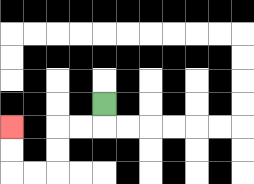{'start': '[4, 4]', 'end': '[0, 5]', 'path_directions': 'D,L,L,D,D,L,L,U,U', 'path_coordinates': '[[4, 4], [4, 5], [3, 5], [2, 5], [2, 6], [2, 7], [1, 7], [0, 7], [0, 6], [0, 5]]'}